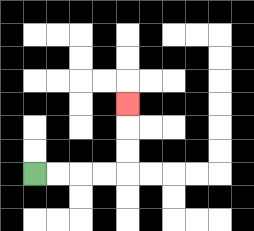{'start': '[1, 7]', 'end': '[5, 4]', 'path_directions': 'R,R,R,R,U,U,U', 'path_coordinates': '[[1, 7], [2, 7], [3, 7], [4, 7], [5, 7], [5, 6], [5, 5], [5, 4]]'}